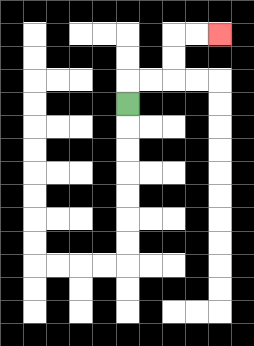{'start': '[5, 4]', 'end': '[9, 1]', 'path_directions': 'U,R,R,U,U,R,R', 'path_coordinates': '[[5, 4], [5, 3], [6, 3], [7, 3], [7, 2], [7, 1], [8, 1], [9, 1]]'}